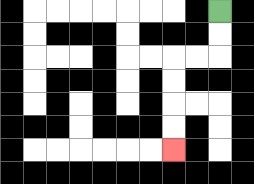{'start': '[9, 0]', 'end': '[7, 6]', 'path_directions': 'D,D,L,L,D,D,D,D', 'path_coordinates': '[[9, 0], [9, 1], [9, 2], [8, 2], [7, 2], [7, 3], [7, 4], [7, 5], [7, 6]]'}